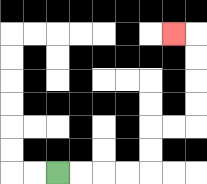{'start': '[2, 7]', 'end': '[7, 1]', 'path_directions': 'R,R,R,R,U,U,R,R,U,U,U,U,L', 'path_coordinates': '[[2, 7], [3, 7], [4, 7], [5, 7], [6, 7], [6, 6], [6, 5], [7, 5], [8, 5], [8, 4], [8, 3], [8, 2], [8, 1], [7, 1]]'}